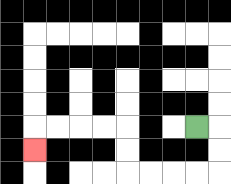{'start': '[8, 5]', 'end': '[1, 6]', 'path_directions': 'R,D,D,L,L,L,L,U,U,L,L,L,L,D', 'path_coordinates': '[[8, 5], [9, 5], [9, 6], [9, 7], [8, 7], [7, 7], [6, 7], [5, 7], [5, 6], [5, 5], [4, 5], [3, 5], [2, 5], [1, 5], [1, 6]]'}